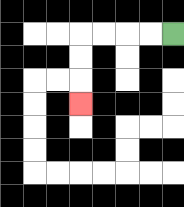{'start': '[7, 1]', 'end': '[3, 4]', 'path_directions': 'L,L,L,L,D,D,D', 'path_coordinates': '[[7, 1], [6, 1], [5, 1], [4, 1], [3, 1], [3, 2], [3, 3], [3, 4]]'}